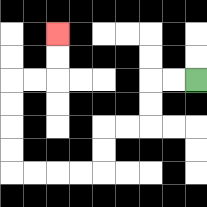{'start': '[8, 3]', 'end': '[2, 1]', 'path_directions': 'L,L,D,D,L,L,D,D,L,L,L,L,U,U,U,U,R,R,U,U', 'path_coordinates': '[[8, 3], [7, 3], [6, 3], [6, 4], [6, 5], [5, 5], [4, 5], [4, 6], [4, 7], [3, 7], [2, 7], [1, 7], [0, 7], [0, 6], [0, 5], [0, 4], [0, 3], [1, 3], [2, 3], [2, 2], [2, 1]]'}